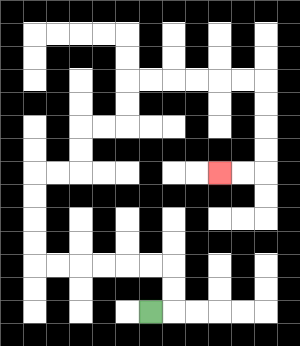{'start': '[6, 13]', 'end': '[9, 7]', 'path_directions': 'R,U,U,L,L,L,L,L,L,U,U,U,U,R,R,U,U,R,R,U,U,R,R,R,R,R,R,D,D,D,D,L,L', 'path_coordinates': '[[6, 13], [7, 13], [7, 12], [7, 11], [6, 11], [5, 11], [4, 11], [3, 11], [2, 11], [1, 11], [1, 10], [1, 9], [1, 8], [1, 7], [2, 7], [3, 7], [3, 6], [3, 5], [4, 5], [5, 5], [5, 4], [5, 3], [6, 3], [7, 3], [8, 3], [9, 3], [10, 3], [11, 3], [11, 4], [11, 5], [11, 6], [11, 7], [10, 7], [9, 7]]'}